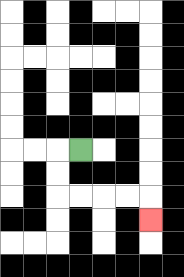{'start': '[3, 6]', 'end': '[6, 9]', 'path_directions': 'L,D,D,R,R,R,R,D', 'path_coordinates': '[[3, 6], [2, 6], [2, 7], [2, 8], [3, 8], [4, 8], [5, 8], [6, 8], [6, 9]]'}